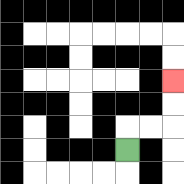{'start': '[5, 6]', 'end': '[7, 3]', 'path_directions': 'U,R,R,U,U', 'path_coordinates': '[[5, 6], [5, 5], [6, 5], [7, 5], [7, 4], [7, 3]]'}